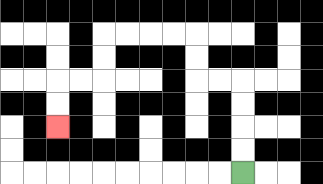{'start': '[10, 7]', 'end': '[2, 5]', 'path_directions': 'U,U,U,U,L,L,U,U,L,L,L,L,D,D,L,L,D,D', 'path_coordinates': '[[10, 7], [10, 6], [10, 5], [10, 4], [10, 3], [9, 3], [8, 3], [8, 2], [8, 1], [7, 1], [6, 1], [5, 1], [4, 1], [4, 2], [4, 3], [3, 3], [2, 3], [2, 4], [2, 5]]'}